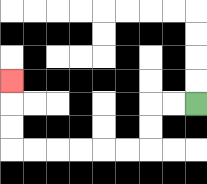{'start': '[8, 4]', 'end': '[0, 3]', 'path_directions': 'L,L,D,D,L,L,L,L,L,L,U,U,U', 'path_coordinates': '[[8, 4], [7, 4], [6, 4], [6, 5], [6, 6], [5, 6], [4, 6], [3, 6], [2, 6], [1, 6], [0, 6], [0, 5], [0, 4], [0, 3]]'}